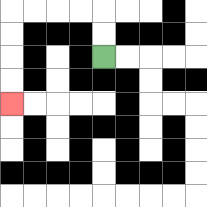{'start': '[4, 2]', 'end': '[0, 4]', 'path_directions': 'U,U,L,L,L,L,D,D,D,D', 'path_coordinates': '[[4, 2], [4, 1], [4, 0], [3, 0], [2, 0], [1, 0], [0, 0], [0, 1], [0, 2], [0, 3], [0, 4]]'}